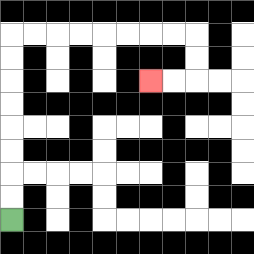{'start': '[0, 9]', 'end': '[6, 3]', 'path_directions': 'U,U,U,U,U,U,U,U,R,R,R,R,R,R,R,R,D,D,L,L', 'path_coordinates': '[[0, 9], [0, 8], [0, 7], [0, 6], [0, 5], [0, 4], [0, 3], [0, 2], [0, 1], [1, 1], [2, 1], [3, 1], [4, 1], [5, 1], [6, 1], [7, 1], [8, 1], [8, 2], [8, 3], [7, 3], [6, 3]]'}